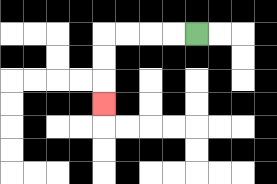{'start': '[8, 1]', 'end': '[4, 4]', 'path_directions': 'L,L,L,L,D,D,D', 'path_coordinates': '[[8, 1], [7, 1], [6, 1], [5, 1], [4, 1], [4, 2], [4, 3], [4, 4]]'}